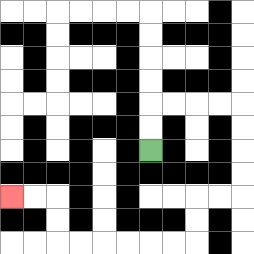{'start': '[6, 6]', 'end': '[0, 8]', 'path_directions': 'U,U,R,R,R,R,D,D,D,D,L,L,D,D,L,L,L,L,L,L,U,U,L,L', 'path_coordinates': '[[6, 6], [6, 5], [6, 4], [7, 4], [8, 4], [9, 4], [10, 4], [10, 5], [10, 6], [10, 7], [10, 8], [9, 8], [8, 8], [8, 9], [8, 10], [7, 10], [6, 10], [5, 10], [4, 10], [3, 10], [2, 10], [2, 9], [2, 8], [1, 8], [0, 8]]'}